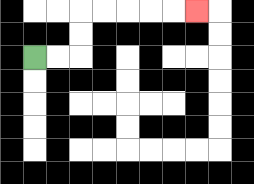{'start': '[1, 2]', 'end': '[8, 0]', 'path_directions': 'R,R,U,U,R,R,R,R,R', 'path_coordinates': '[[1, 2], [2, 2], [3, 2], [3, 1], [3, 0], [4, 0], [5, 0], [6, 0], [7, 0], [8, 0]]'}